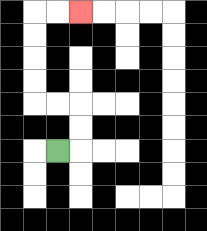{'start': '[2, 6]', 'end': '[3, 0]', 'path_directions': 'R,U,U,L,L,U,U,U,U,R,R', 'path_coordinates': '[[2, 6], [3, 6], [3, 5], [3, 4], [2, 4], [1, 4], [1, 3], [1, 2], [1, 1], [1, 0], [2, 0], [3, 0]]'}